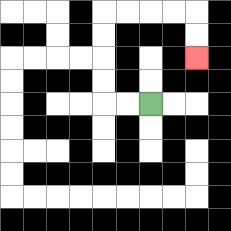{'start': '[6, 4]', 'end': '[8, 2]', 'path_directions': 'L,L,U,U,U,U,R,R,R,R,D,D', 'path_coordinates': '[[6, 4], [5, 4], [4, 4], [4, 3], [4, 2], [4, 1], [4, 0], [5, 0], [6, 0], [7, 0], [8, 0], [8, 1], [8, 2]]'}